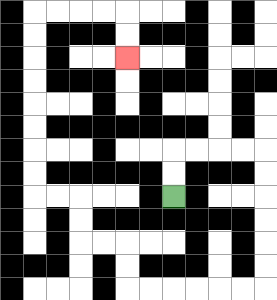{'start': '[7, 8]', 'end': '[5, 2]', 'path_directions': 'U,U,R,R,R,R,D,D,D,D,D,D,L,L,L,L,L,L,U,U,L,L,U,U,L,L,U,U,U,U,U,U,U,U,R,R,R,R,D,D', 'path_coordinates': '[[7, 8], [7, 7], [7, 6], [8, 6], [9, 6], [10, 6], [11, 6], [11, 7], [11, 8], [11, 9], [11, 10], [11, 11], [11, 12], [10, 12], [9, 12], [8, 12], [7, 12], [6, 12], [5, 12], [5, 11], [5, 10], [4, 10], [3, 10], [3, 9], [3, 8], [2, 8], [1, 8], [1, 7], [1, 6], [1, 5], [1, 4], [1, 3], [1, 2], [1, 1], [1, 0], [2, 0], [3, 0], [4, 0], [5, 0], [5, 1], [5, 2]]'}